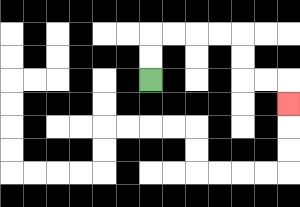{'start': '[6, 3]', 'end': '[12, 4]', 'path_directions': 'U,U,R,R,R,R,D,D,R,R,D', 'path_coordinates': '[[6, 3], [6, 2], [6, 1], [7, 1], [8, 1], [9, 1], [10, 1], [10, 2], [10, 3], [11, 3], [12, 3], [12, 4]]'}